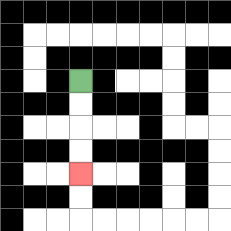{'start': '[3, 3]', 'end': '[3, 7]', 'path_directions': 'D,D,D,D', 'path_coordinates': '[[3, 3], [3, 4], [3, 5], [3, 6], [3, 7]]'}